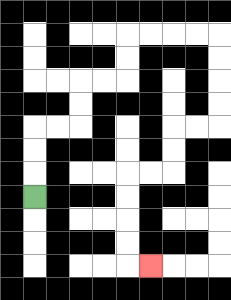{'start': '[1, 8]', 'end': '[6, 11]', 'path_directions': 'U,U,U,R,R,U,U,R,R,U,U,R,R,R,R,D,D,D,D,L,L,D,D,L,L,D,D,D,D,R', 'path_coordinates': '[[1, 8], [1, 7], [1, 6], [1, 5], [2, 5], [3, 5], [3, 4], [3, 3], [4, 3], [5, 3], [5, 2], [5, 1], [6, 1], [7, 1], [8, 1], [9, 1], [9, 2], [9, 3], [9, 4], [9, 5], [8, 5], [7, 5], [7, 6], [7, 7], [6, 7], [5, 7], [5, 8], [5, 9], [5, 10], [5, 11], [6, 11]]'}